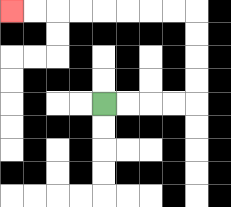{'start': '[4, 4]', 'end': '[0, 0]', 'path_directions': 'R,R,R,R,U,U,U,U,L,L,L,L,L,L,L,L', 'path_coordinates': '[[4, 4], [5, 4], [6, 4], [7, 4], [8, 4], [8, 3], [8, 2], [8, 1], [8, 0], [7, 0], [6, 0], [5, 0], [4, 0], [3, 0], [2, 0], [1, 0], [0, 0]]'}